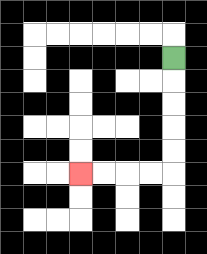{'start': '[7, 2]', 'end': '[3, 7]', 'path_directions': 'D,D,D,D,D,L,L,L,L', 'path_coordinates': '[[7, 2], [7, 3], [7, 4], [7, 5], [7, 6], [7, 7], [6, 7], [5, 7], [4, 7], [3, 7]]'}